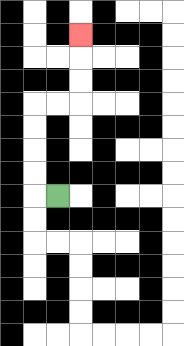{'start': '[2, 8]', 'end': '[3, 1]', 'path_directions': 'L,U,U,U,U,R,R,U,U,U', 'path_coordinates': '[[2, 8], [1, 8], [1, 7], [1, 6], [1, 5], [1, 4], [2, 4], [3, 4], [3, 3], [3, 2], [3, 1]]'}